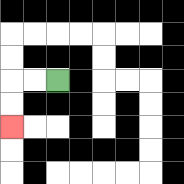{'start': '[2, 3]', 'end': '[0, 5]', 'path_directions': 'L,L,D,D', 'path_coordinates': '[[2, 3], [1, 3], [0, 3], [0, 4], [0, 5]]'}